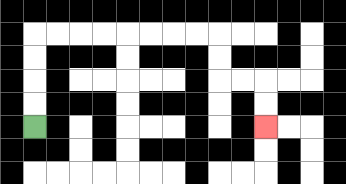{'start': '[1, 5]', 'end': '[11, 5]', 'path_directions': 'U,U,U,U,R,R,R,R,R,R,R,R,D,D,R,R,D,D', 'path_coordinates': '[[1, 5], [1, 4], [1, 3], [1, 2], [1, 1], [2, 1], [3, 1], [4, 1], [5, 1], [6, 1], [7, 1], [8, 1], [9, 1], [9, 2], [9, 3], [10, 3], [11, 3], [11, 4], [11, 5]]'}